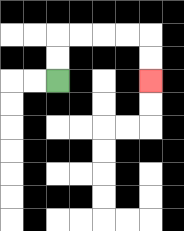{'start': '[2, 3]', 'end': '[6, 3]', 'path_directions': 'U,U,R,R,R,R,D,D', 'path_coordinates': '[[2, 3], [2, 2], [2, 1], [3, 1], [4, 1], [5, 1], [6, 1], [6, 2], [6, 3]]'}